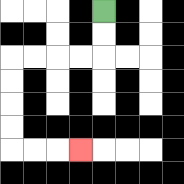{'start': '[4, 0]', 'end': '[3, 6]', 'path_directions': 'D,D,L,L,L,L,D,D,D,D,R,R,R', 'path_coordinates': '[[4, 0], [4, 1], [4, 2], [3, 2], [2, 2], [1, 2], [0, 2], [0, 3], [0, 4], [0, 5], [0, 6], [1, 6], [2, 6], [3, 6]]'}